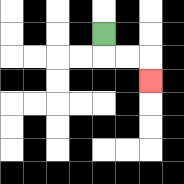{'start': '[4, 1]', 'end': '[6, 3]', 'path_directions': 'D,R,R,D', 'path_coordinates': '[[4, 1], [4, 2], [5, 2], [6, 2], [6, 3]]'}